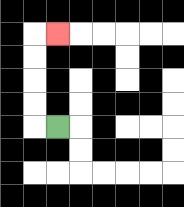{'start': '[2, 5]', 'end': '[2, 1]', 'path_directions': 'L,U,U,U,U,R', 'path_coordinates': '[[2, 5], [1, 5], [1, 4], [1, 3], [1, 2], [1, 1], [2, 1]]'}